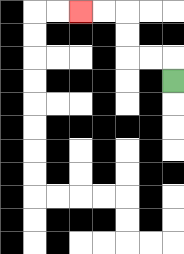{'start': '[7, 3]', 'end': '[3, 0]', 'path_directions': 'U,L,L,U,U,L,L', 'path_coordinates': '[[7, 3], [7, 2], [6, 2], [5, 2], [5, 1], [5, 0], [4, 0], [3, 0]]'}